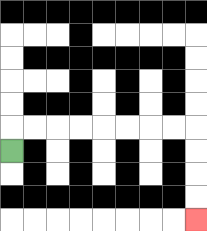{'start': '[0, 6]', 'end': '[8, 9]', 'path_directions': 'U,R,R,R,R,R,R,R,R,D,D,D,D', 'path_coordinates': '[[0, 6], [0, 5], [1, 5], [2, 5], [3, 5], [4, 5], [5, 5], [6, 5], [7, 5], [8, 5], [8, 6], [8, 7], [8, 8], [8, 9]]'}